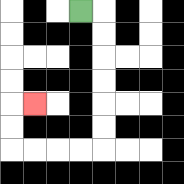{'start': '[3, 0]', 'end': '[1, 4]', 'path_directions': 'R,D,D,D,D,D,D,L,L,L,L,U,U,R', 'path_coordinates': '[[3, 0], [4, 0], [4, 1], [4, 2], [4, 3], [4, 4], [4, 5], [4, 6], [3, 6], [2, 6], [1, 6], [0, 6], [0, 5], [0, 4], [1, 4]]'}